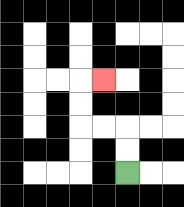{'start': '[5, 7]', 'end': '[4, 3]', 'path_directions': 'U,U,L,L,U,U,R', 'path_coordinates': '[[5, 7], [5, 6], [5, 5], [4, 5], [3, 5], [3, 4], [3, 3], [4, 3]]'}